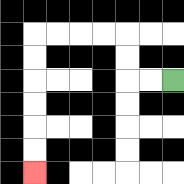{'start': '[7, 3]', 'end': '[1, 7]', 'path_directions': 'L,L,U,U,L,L,L,L,D,D,D,D,D,D', 'path_coordinates': '[[7, 3], [6, 3], [5, 3], [5, 2], [5, 1], [4, 1], [3, 1], [2, 1], [1, 1], [1, 2], [1, 3], [1, 4], [1, 5], [1, 6], [1, 7]]'}